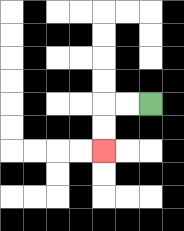{'start': '[6, 4]', 'end': '[4, 6]', 'path_directions': 'L,L,D,D', 'path_coordinates': '[[6, 4], [5, 4], [4, 4], [4, 5], [4, 6]]'}